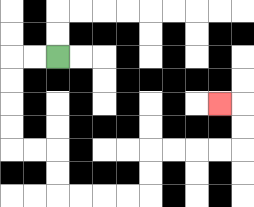{'start': '[2, 2]', 'end': '[9, 4]', 'path_directions': 'L,L,D,D,D,D,R,R,D,D,R,R,R,R,U,U,R,R,R,R,U,U,L', 'path_coordinates': '[[2, 2], [1, 2], [0, 2], [0, 3], [0, 4], [0, 5], [0, 6], [1, 6], [2, 6], [2, 7], [2, 8], [3, 8], [4, 8], [5, 8], [6, 8], [6, 7], [6, 6], [7, 6], [8, 6], [9, 6], [10, 6], [10, 5], [10, 4], [9, 4]]'}